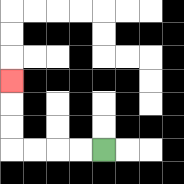{'start': '[4, 6]', 'end': '[0, 3]', 'path_directions': 'L,L,L,L,U,U,U', 'path_coordinates': '[[4, 6], [3, 6], [2, 6], [1, 6], [0, 6], [0, 5], [0, 4], [0, 3]]'}